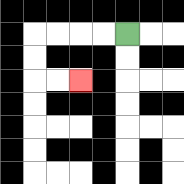{'start': '[5, 1]', 'end': '[3, 3]', 'path_directions': 'L,L,L,L,D,D,R,R', 'path_coordinates': '[[5, 1], [4, 1], [3, 1], [2, 1], [1, 1], [1, 2], [1, 3], [2, 3], [3, 3]]'}